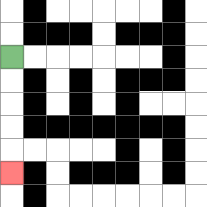{'start': '[0, 2]', 'end': '[0, 7]', 'path_directions': 'D,D,D,D,D', 'path_coordinates': '[[0, 2], [0, 3], [0, 4], [0, 5], [0, 6], [0, 7]]'}